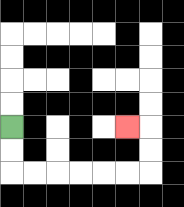{'start': '[0, 5]', 'end': '[5, 5]', 'path_directions': 'D,D,R,R,R,R,R,R,U,U,L', 'path_coordinates': '[[0, 5], [0, 6], [0, 7], [1, 7], [2, 7], [3, 7], [4, 7], [5, 7], [6, 7], [6, 6], [6, 5], [5, 5]]'}